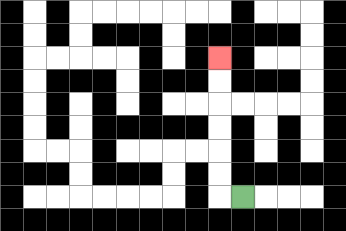{'start': '[10, 8]', 'end': '[9, 2]', 'path_directions': 'L,U,U,U,U,U,U', 'path_coordinates': '[[10, 8], [9, 8], [9, 7], [9, 6], [9, 5], [9, 4], [9, 3], [9, 2]]'}